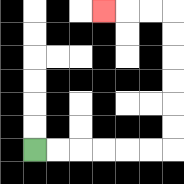{'start': '[1, 6]', 'end': '[4, 0]', 'path_directions': 'R,R,R,R,R,R,U,U,U,U,U,U,L,L,L', 'path_coordinates': '[[1, 6], [2, 6], [3, 6], [4, 6], [5, 6], [6, 6], [7, 6], [7, 5], [7, 4], [7, 3], [7, 2], [7, 1], [7, 0], [6, 0], [5, 0], [4, 0]]'}